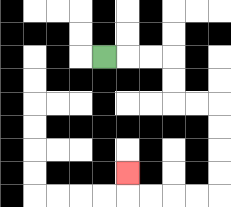{'start': '[4, 2]', 'end': '[5, 7]', 'path_directions': 'R,R,R,D,D,R,R,D,D,D,D,L,L,L,L,U', 'path_coordinates': '[[4, 2], [5, 2], [6, 2], [7, 2], [7, 3], [7, 4], [8, 4], [9, 4], [9, 5], [9, 6], [9, 7], [9, 8], [8, 8], [7, 8], [6, 8], [5, 8], [5, 7]]'}